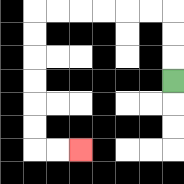{'start': '[7, 3]', 'end': '[3, 6]', 'path_directions': 'U,U,U,L,L,L,L,L,L,D,D,D,D,D,D,R,R', 'path_coordinates': '[[7, 3], [7, 2], [7, 1], [7, 0], [6, 0], [5, 0], [4, 0], [3, 0], [2, 0], [1, 0], [1, 1], [1, 2], [1, 3], [1, 4], [1, 5], [1, 6], [2, 6], [3, 6]]'}